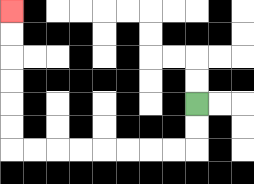{'start': '[8, 4]', 'end': '[0, 0]', 'path_directions': 'D,D,L,L,L,L,L,L,L,L,U,U,U,U,U,U', 'path_coordinates': '[[8, 4], [8, 5], [8, 6], [7, 6], [6, 6], [5, 6], [4, 6], [3, 6], [2, 6], [1, 6], [0, 6], [0, 5], [0, 4], [0, 3], [0, 2], [0, 1], [0, 0]]'}